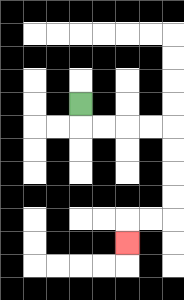{'start': '[3, 4]', 'end': '[5, 10]', 'path_directions': 'D,R,R,R,R,D,D,D,D,L,L,D', 'path_coordinates': '[[3, 4], [3, 5], [4, 5], [5, 5], [6, 5], [7, 5], [7, 6], [7, 7], [7, 8], [7, 9], [6, 9], [5, 9], [5, 10]]'}